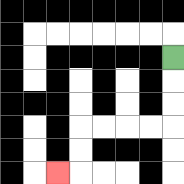{'start': '[7, 2]', 'end': '[2, 7]', 'path_directions': 'D,D,D,L,L,L,L,D,D,L', 'path_coordinates': '[[7, 2], [7, 3], [7, 4], [7, 5], [6, 5], [5, 5], [4, 5], [3, 5], [3, 6], [3, 7], [2, 7]]'}